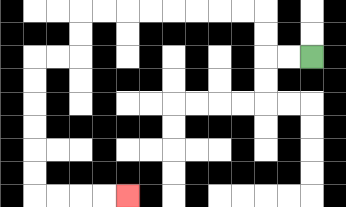{'start': '[13, 2]', 'end': '[5, 8]', 'path_directions': 'L,L,U,U,L,L,L,L,L,L,L,L,D,D,L,L,D,D,D,D,D,D,R,R,R,R', 'path_coordinates': '[[13, 2], [12, 2], [11, 2], [11, 1], [11, 0], [10, 0], [9, 0], [8, 0], [7, 0], [6, 0], [5, 0], [4, 0], [3, 0], [3, 1], [3, 2], [2, 2], [1, 2], [1, 3], [1, 4], [1, 5], [1, 6], [1, 7], [1, 8], [2, 8], [3, 8], [4, 8], [5, 8]]'}